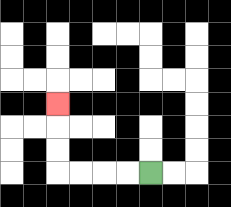{'start': '[6, 7]', 'end': '[2, 4]', 'path_directions': 'L,L,L,L,U,U,U', 'path_coordinates': '[[6, 7], [5, 7], [4, 7], [3, 7], [2, 7], [2, 6], [2, 5], [2, 4]]'}